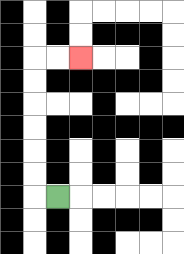{'start': '[2, 8]', 'end': '[3, 2]', 'path_directions': 'L,U,U,U,U,U,U,R,R', 'path_coordinates': '[[2, 8], [1, 8], [1, 7], [1, 6], [1, 5], [1, 4], [1, 3], [1, 2], [2, 2], [3, 2]]'}